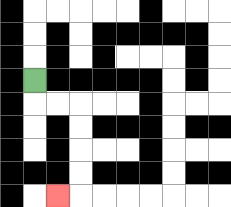{'start': '[1, 3]', 'end': '[2, 8]', 'path_directions': 'D,R,R,D,D,D,D,L', 'path_coordinates': '[[1, 3], [1, 4], [2, 4], [3, 4], [3, 5], [3, 6], [3, 7], [3, 8], [2, 8]]'}